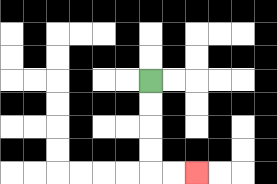{'start': '[6, 3]', 'end': '[8, 7]', 'path_directions': 'D,D,D,D,R,R', 'path_coordinates': '[[6, 3], [6, 4], [6, 5], [6, 6], [6, 7], [7, 7], [8, 7]]'}